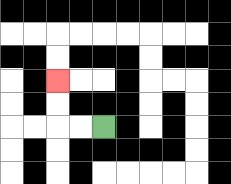{'start': '[4, 5]', 'end': '[2, 3]', 'path_directions': 'L,L,U,U', 'path_coordinates': '[[4, 5], [3, 5], [2, 5], [2, 4], [2, 3]]'}